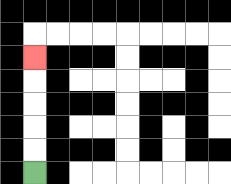{'start': '[1, 7]', 'end': '[1, 2]', 'path_directions': 'U,U,U,U,U', 'path_coordinates': '[[1, 7], [1, 6], [1, 5], [1, 4], [1, 3], [1, 2]]'}